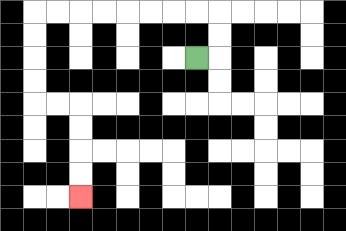{'start': '[8, 2]', 'end': '[3, 8]', 'path_directions': 'R,U,U,L,L,L,L,L,L,L,L,D,D,D,D,R,R,D,D,D,D', 'path_coordinates': '[[8, 2], [9, 2], [9, 1], [9, 0], [8, 0], [7, 0], [6, 0], [5, 0], [4, 0], [3, 0], [2, 0], [1, 0], [1, 1], [1, 2], [1, 3], [1, 4], [2, 4], [3, 4], [3, 5], [3, 6], [3, 7], [3, 8]]'}